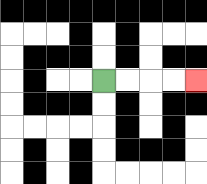{'start': '[4, 3]', 'end': '[8, 3]', 'path_directions': 'R,R,R,R', 'path_coordinates': '[[4, 3], [5, 3], [6, 3], [7, 3], [8, 3]]'}